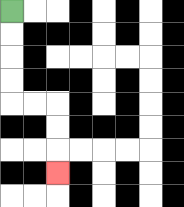{'start': '[0, 0]', 'end': '[2, 7]', 'path_directions': 'D,D,D,D,R,R,D,D,D', 'path_coordinates': '[[0, 0], [0, 1], [0, 2], [0, 3], [0, 4], [1, 4], [2, 4], [2, 5], [2, 6], [2, 7]]'}